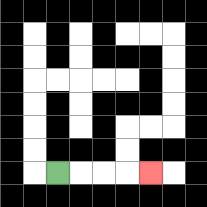{'start': '[2, 7]', 'end': '[6, 7]', 'path_directions': 'R,R,R,R', 'path_coordinates': '[[2, 7], [3, 7], [4, 7], [5, 7], [6, 7]]'}